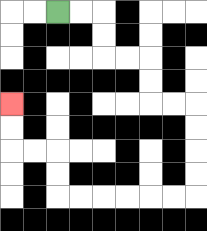{'start': '[2, 0]', 'end': '[0, 4]', 'path_directions': 'R,R,D,D,R,R,D,D,R,R,D,D,D,D,L,L,L,L,L,L,U,U,L,L,U,U', 'path_coordinates': '[[2, 0], [3, 0], [4, 0], [4, 1], [4, 2], [5, 2], [6, 2], [6, 3], [6, 4], [7, 4], [8, 4], [8, 5], [8, 6], [8, 7], [8, 8], [7, 8], [6, 8], [5, 8], [4, 8], [3, 8], [2, 8], [2, 7], [2, 6], [1, 6], [0, 6], [0, 5], [0, 4]]'}